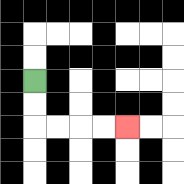{'start': '[1, 3]', 'end': '[5, 5]', 'path_directions': 'D,D,R,R,R,R', 'path_coordinates': '[[1, 3], [1, 4], [1, 5], [2, 5], [3, 5], [4, 5], [5, 5]]'}